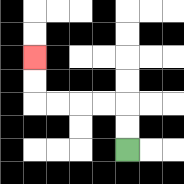{'start': '[5, 6]', 'end': '[1, 2]', 'path_directions': 'U,U,L,L,L,L,U,U', 'path_coordinates': '[[5, 6], [5, 5], [5, 4], [4, 4], [3, 4], [2, 4], [1, 4], [1, 3], [1, 2]]'}